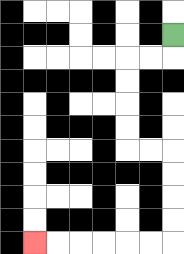{'start': '[7, 1]', 'end': '[1, 10]', 'path_directions': 'D,L,L,D,D,D,D,R,R,D,D,D,D,L,L,L,L,L,L', 'path_coordinates': '[[7, 1], [7, 2], [6, 2], [5, 2], [5, 3], [5, 4], [5, 5], [5, 6], [6, 6], [7, 6], [7, 7], [7, 8], [7, 9], [7, 10], [6, 10], [5, 10], [4, 10], [3, 10], [2, 10], [1, 10]]'}